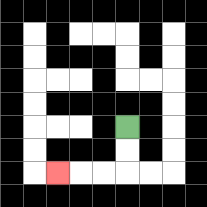{'start': '[5, 5]', 'end': '[2, 7]', 'path_directions': 'D,D,L,L,L', 'path_coordinates': '[[5, 5], [5, 6], [5, 7], [4, 7], [3, 7], [2, 7]]'}